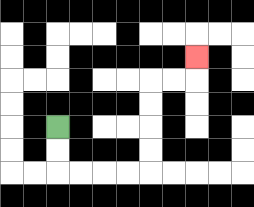{'start': '[2, 5]', 'end': '[8, 2]', 'path_directions': 'D,D,R,R,R,R,U,U,U,U,R,R,U', 'path_coordinates': '[[2, 5], [2, 6], [2, 7], [3, 7], [4, 7], [5, 7], [6, 7], [6, 6], [6, 5], [6, 4], [6, 3], [7, 3], [8, 3], [8, 2]]'}